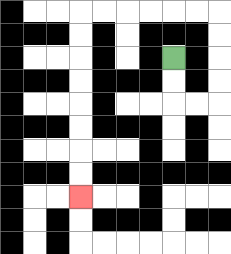{'start': '[7, 2]', 'end': '[3, 8]', 'path_directions': 'D,D,R,R,U,U,U,U,L,L,L,L,L,L,D,D,D,D,D,D,D,D', 'path_coordinates': '[[7, 2], [7, 3], [7, 4], [8, 4], [9, 4], [9, 3], [9, 2], [9, 1], [9, 0], [8, 0], [7, 0], [6, 0], [5, 0], [4, 0], [3, 0], [3, 1], [3, 2], [3, 3], [3, 4], [3, 5], [3, 6], [3, 7], [3, 8]]'}